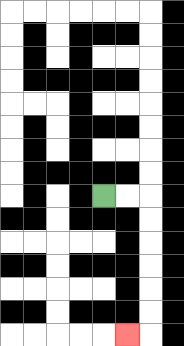{'start': '[4, 8]', 'end': '[5, 14]', 'path_directions': 'R,R,D,D,D,D,D,D,L', 'path_coordinates': '[[4, 8], [5, 8], [6, 8], [6, 9], [6, 10], [6, 11], [6, 12], [6, 13], [6, 14], [5, 14]]'}